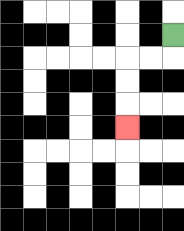{'start': '[7, 1]', 'end': '[5, 5]', 'path_directions': 'D,L,L,D,D,D', 'path_coordinates': '[[7, 1], [7, 2], [6, 2], [5, 2], [5, 3], [5, 4], [5, 5]]'}